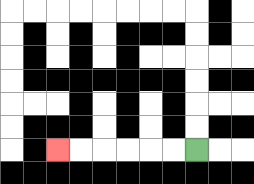{'start': '[8, 6]', 'end': '[2, 6]', 'path_directions': 'L,L,L,L,L,L', 'path_coordinates': '[[8, 6], [7, 6], [6, 6], [5, 6], [4, 6], [3, 6], [2, 6]]'}